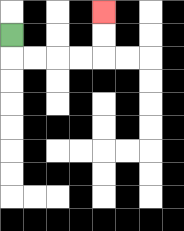{'start': '[0, 1]', 'end': '[4, 0]', 'path_directions': 'D,R,R,R,R,U,U', 'path_coordinates': '[[0, 1], [0, 2], [1, 2], [2, 2], [3, 2], [4, 2], [4, 1], [4, 0]]'}